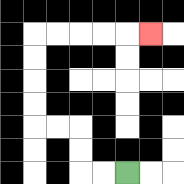{'start': '[5, 7]', 'end': '[6, 1]', 'path_directions': 'L,L,U,U,L,L,U,U,U,U,R,R,R,R,R', 'path_coordinates': '[[5, 7], [4, 7], [3, 7], [3, 6], [3, 5], [2, 5], [1, 5], [1, 4], [1, 3], [1, 2], [1, 1], [2, 1], [3, 1], [4, 1], [5, 1], [6, 1]]'}